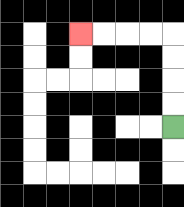{'start': '[7, 5]', 'end': '[3, 1]', 'path_directions': 'U,U,U,U,L,L,L,L', 'path_coordinates': '[[7, 5], [7, 4], [7, 3], [7, 2], [7, 1], [6, 1], [5, 1], [4, 1], [3, 1]]'}